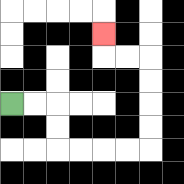{'start': '[0, 4]', 'end': '[4, 1]', 'path_directions': 'R,R,D,D,R,R,R,R,U,U,U,U,L,L,U', 'path_coordinates': '[[0, 4], [1, 4], [2, 4], [2, 5], [2, 6], [3, 6], [4, 6], [5, 6], [6, 6], [6, 5], [6, 4], [6, 3], [6, 2], [5, 2], [4, 2], [4, 1]]'}